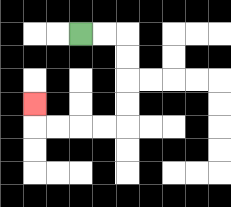{'start': '[3, 1]', 'end': '[1, 4]', 'path_directions': 'R,R,D,D,D,D,L,L,L,L,U', 'path_coordinates': '[[3, 1], [4, 1], [5, 1], [5, 2], [5, 3], [5, 4], [5, 5], [4, 5], [3, 5], [2, 5], [1, 5], [1, 4]]'}